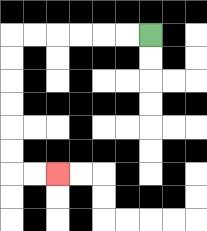{'start': '[6, 1]', 'end': '[2, 7]', 'path_directions': 'L,L,L,L,L,L,D,D,D,D,D,D,R,R', 'path_coordinates': '[[6, 1], [5, 1], [4, 1], [3, 1], [2, 1], [1, 1], [0, 1], [0, 2], [0, 3], [0, 4], [0, 5], [0, 6], [0, 7], [1, 7], [2, 7]]'}